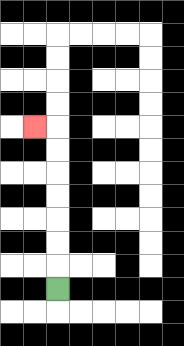{'start': '[2, 12]', 'end': '[1, 5]', 'path_directions': 'U,U,U,U,U,U,U,L', 'path_coordinates': '[[2, 12], [2, 11], [2, 10], [2, 9], [2, 8], [2, 7], [2, 6], [2, 5], [1, 5]]'}